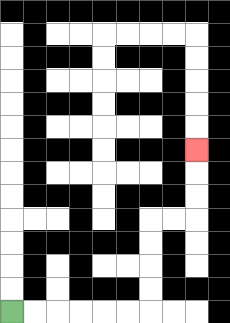{'start': '[0, 13]', 'end': '[8, 6]', 'path_directions': 'R,R,R,R,R,R,U,U,U,U,R,R,U,U,U', 'path_coordinates': '[[0, 13], [1, 13], [2, 13], [3, 13], [4, 13], [5, 13], [6, 13], [6, 12], [6, 11], [6, 10], [6, 9], [7, 9], [8, 9], [8, 8], [8, 7], [8, 6]]'}